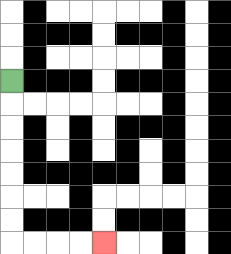{'start': '[0, 3]', 'end': '[4, 10]', 'path_directions': 'D,D,D,D,D,D,D,R,R,R,R', 'path_coordinates': '[[0, 3], [0, 4], [0, 5], [0, 6], [0, 7], [0, 8], [0, 9], [0, 10], [1, 10], [2, 10], [3, 10], [4, 10]]'}